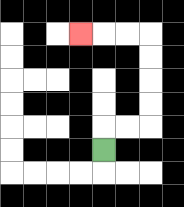{'start': '[4, 6]', 'end': '[3, 1]', 'path_directions': 'U,R,R,U,U,U,U,L,L,L', 'path_coordinates': '[[4, 6], [4, 5], [5, 5], [6, 5], [6, 4], [6, 3], [6, 2], [6, 1], [5, 1], [4, 1], [3, 1]]'}